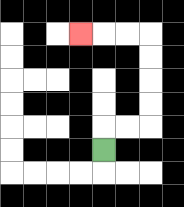{'start': '[4, 6]', 'end': '[3, 1]', 'path_directions': 'U,R,R,U,U,U,U,L,L,L', 'path_coordinates': '[[4, 6], [4, 5], [5, 5], [6, 5], [6, 4], [6, 3], [6, 2], [6, 1], [5, 1], [4, 1], [3, 1]]'}